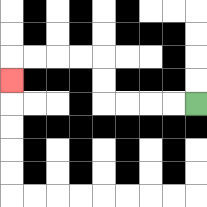{'start': '[8, 4]', 'end': '[0, 3]', 'path_directions': 'L,L,L,L,U,U,L,L,L,L,D', 'path_coordinates': '[[8, 4], [7, 4], [6, 4], [5, 4], [4, 4], [4, 3], [4, 2], [3, 2], [2, 2], [1, 2], [0, 2], [0, 3]]'}